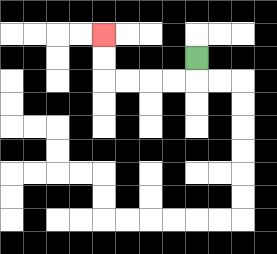{'start': '[8, 2]', 'end': '[4, 1]', 'path_directions': 'D,L,L,L,L,U,U', 'path_coordinates': '[[8, 2], [8, 3], [7, 3], [6, 3], [5, 3], [4, 3], [4, 2], [4, 1]]'}